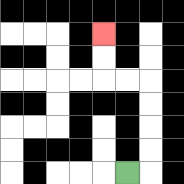{'start': '[5, 7]', 'end': '[4, 1]', 'path_directions': 'R,U,U,U,U,L,L,U,U', 'path_coordinates': '[[5, 7], [6, 7], [6, 6], [6, 5], [6, 4], [6, 3], [5, 3], [4, 3], [4, 2], [4, 1]]'}